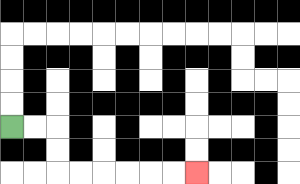{'start': '[0, 5]', 'end': '[8, 7]', 'path_directions': 'R,R,D,D,R,R,R,R,R,R', 'path_coordinates': '[[0, 5], [1, 5], [2, 5], [2, 6], [2, 7], [3, 7], [4, 7], [5, 7], [6, 7], [7, 7], [8, 7]]'}